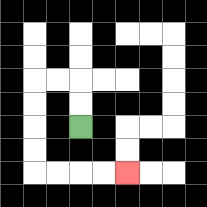{'start': '[3, 5]', 'end': '[5, 7]', 'path_directions': 'U,U,L,L,D,D,D,D,R,R,R,R', 'path_coordinates': '[[3, 5], [3, 4], [3, 3], [2, 3], [1, 3], [1, 4], [1, 5], [1, 6], [1, 7], [2, 7], [3, 7], [4, 7], [5, 7]]'}